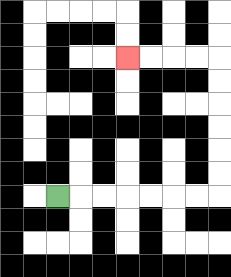{'start': '[2, 8]', 'end': '[5, 2]', 'path_directions': 'R,R,R,R,R,R,R,U,U,U,U,U,U,L,L,L,L', 'path_coordinates': '[[2, 8], [3, 8], [4, 8], [5, 8], [6, 8], [7, 8], [8, 8], [9, 8], [9, 7], [9, 6], [9, 5], [9, 4], [9, 3], [9, 2], [8, 2], [7, 2], [6, 2], [5, 2]]'}